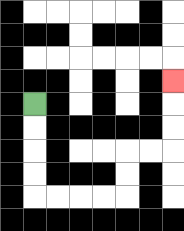{'start': '[1, 4]', 'end': '[7, 3]', 'path_directions': 'D,D,D,D,R,R,R,R,U,U,R,R,U,U,U', 'path_coordinates': '[[1, 4], [1, 5], [1, 6], [1, 7], [1, 8], [2, 8], [3, 8], [4, 8], [5, 8], [5, 7], [5, 6], [6, 6], [7, 6], [7, 5], [7, 4], [7, 3]]'}